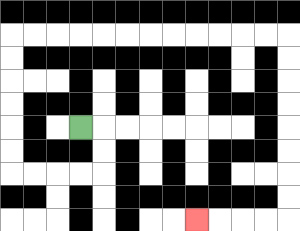{'start': '[3, 5]', 'end': '[8, 9]', 'path_directions': 'R,D,D,L,L,L,L,U,U,U,U,U,U,R,R,R,R,R,R,R,R,R,R,R,R,D,D,D,D,D,D,D,D,L,L,L,L', 'path_coordinates': '[[3, 5], [4, 5], [4, 6], [4, 7], [3, 7], [2, 7], [1, 7], [0, 7], [0, 6], [0, 5], [0, 4], [0, 3], [0, 2], [0, 1], [1, 1], [2, 1], [3, 1], [4, 1], [5, 1], [6, 1], [7, 1], [8, 1], [9, 1], [10, 1], [11, 1], [12, 1], [12, 2], [12, 3], [12, 4], [12, 5], [12, 6], [12, 7], [12, 8], [12, 9], [11, 9], [10, 9], [9, 9], [8, 9]]'}